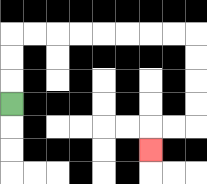{'start': '[0, 4]', 'end': '[6, 6]', 'path_directions': 'U,U,U,R,R,R,R,R,R,R,R,D,D,D,D,L,L,D', 'path_coordinates': '[[0, 4], [0, 3], [0, 2], [0, 1], [1, 1], [2, 1], [3, 1], [4, 1], [5, 1], [6, 1], [7, 1], [8, 1], [8, 2], [8, 3], [8, 4], [8, 5], [7, 5], [6, 5], [6, 6]]'}